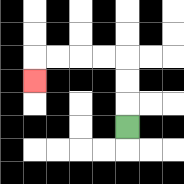{'start': '[5, 5]', 'end': '[1, 3]', 'path_directions': 'U,U,U,L,L,L,L,D', 'path_coordinates': '[[5, 5], [5, 4], [5, 3], [5, 2], [4, 2], [3, 2], [2, 2], [1, 2], [1, 3]]'}